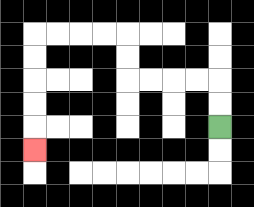{'start': '[9, 5]', 'end': '[1, 6]', 'path_directions': 'U,U,L,L,L,L,U,U,L,L,L,L,D,D,D,D,D', 'path_coordinates': '[[9, 5], [9, 4], [9, 3], [8, 3], [7, 3], [6, 3], [5, 3], [5, 2], [5, 1], [4, 1], [3, 1], [2, 1], [1, 1], [1, 2], [1, 3], [1, 4], [1, 5], [1, 6]]'}